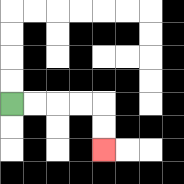{'start': '[0, 4]', 'end': '[4, 6]', 'path_directions': 'R,R,R,R,D,D', 'path_coordinates': '[[0, 4], [1, 4], [2, 4], [3, 4], [4, 4], [4, 5], [4, 6]]'}